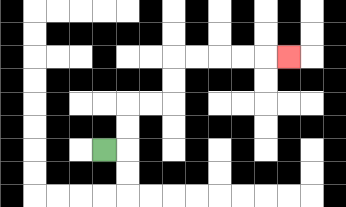{'start': '[4, 6]', 'end': '[12, 2]', 'path_directions': 'R,U,U,R,R,U,U,R,R,R,R,R', 'path_coordinates': '[[4, 6], [5, 6], [5, 5], [5, 4], [6, 4], [7, 4], [7, 3], [7, 2], [8, 2], [9, 2], [10, 2], [11, 2], [12, 2]]'}